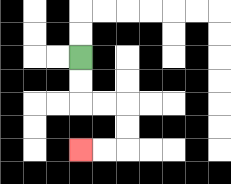{'start': '[3, 2]', 'end': '[3, 6]', 'path_directions': 'D,D,R,R,D,D,L,L', 'path_coordinates': '[[3, 2], [3, 3], [3, 4], [4, 4], [5, 4], [5, 5], [5, 6], [4, 6], [3, 6]]'}